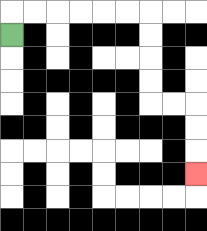{'start': '[0, 1]', 'end': '[8, 7]', 'path_directions': 'U,R,R,R,R,R,R,D,D,D,D,R,R,D,D,D', 'path_coordinates': '[[0, 1], [0, 0], [1, 0], [2, 0], [3, 0], [4, 0], [5, 0], [6, 0], [6, 1], [6, 2], [6, 3], [6, 4], [7, 4], [8, 4], [8, 5], [8, 6], [8, 7]]'}